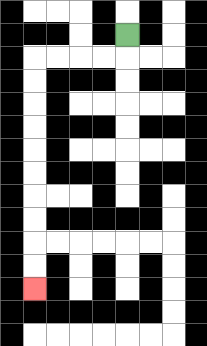{'start': '[5, 1]', 'end': '[1, 12]', 'path_directions': 'D,L,L,L,L,D,D,D,D,D,D,D,D,D,D', 'path_coordinates': '[[5, 1], [5, 2], [4, 2], [3, 2], [2, 2], [1, 2], [1, 3], [1, 4], [1, 5], [1, 6], [1, 7], [1, 8], [1, 9], [1, 10], [1, 11], [1, 12]]'}